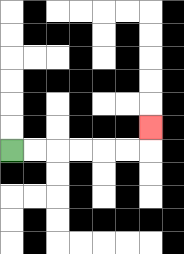{'start': '[0, 6]', 'end': '[6, 5]', 'path_directions': 'R,R,R,R,R,R,U', 'path_coordinates': '[[0, 6], [1, 6], [2, 6], [3, 6], [4, 6], [5, 6], [6, 6], [6, 5]]'}